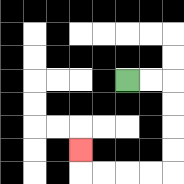{'start': '[5, 3]', 'end': '[3, 6]', 'path_directions': 'R,R,D,D,D,D,L,L,L,L,U', 'path_coordinates': '[[5, 3], [6, 3], [7, 3], [7, 4], [7, 5], [7, 6], [7, 7], [6, 7], [5, 7], [4, 7], [3, 7], [3, 6]]'}